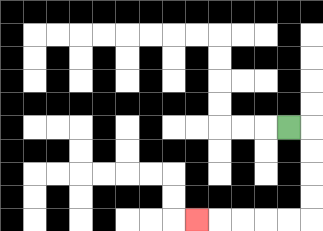{'start': '[12, 5]', 'end': '[8, 9]', 'path_directions': 'R,D,D,D,D,L,L,L,L,L', 'path_coordinates': '[[12, 5], [13, 5], [13, 6], [13, 7], [13, 8], [13, 9], [12, 9], [11, 9], [10, 9], [9, 9], [8, 9]]'}